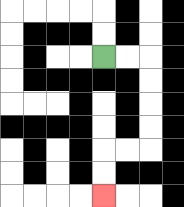{'start': '[4, 2]', 'end': '[4, 8]', 'path_directions': 'R,R,D,D,D,D,L,L,D,D', 'path_coordinates': '[[4, 2], [5, 2], [6, 2], [6, 3], [6, 4], [6, 5], [6, 6], [5, 6], [4, 6], [4, 7], [4, 8]]'}